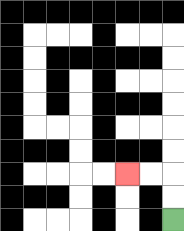{'start': '[7, 9]', 'end': '[5, 7]', 'path_directions': 'U,U,L,L', 'path_coordinates': '[[7, 9], [7, 8], [7, 7], [6, 7], [5, 7]]'}